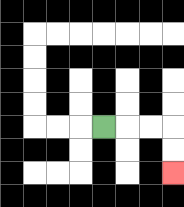{'start': '[4, 5]', 'end': '[7, 7]', 'path_directions': 'R,R,R,D,D', 'path_coordinates': '[[4, 5], [5, 5], [6, 5], [7, 5], [7, 6], [7, 7]]'}